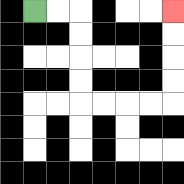{'start': '[1, 0]', 'end': '[7, 0]', 'path_directions': 'R,R,D,D,D,D,R,R,R,R,U,U,U,U', 'path_coordinates': '[[1, 0], [2, 0], [3, 0], [3, 1], [3, 2], [3, 3], [3, 4], [4, 4], [5, 4], [6, 4], [7, 4], [7, 3], [7, 2], [7, 1], [7, 0]]'}